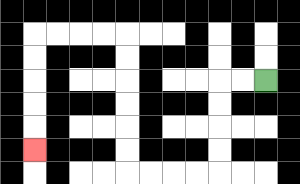{'start': '[11, 3]', 'end': '[1, 6]', 'path_directions': 'L,L,D,D,D,D,L,L,L,L,U,U,U,U,U,U,L,L,L,L,D,D,D,D,D', 'path_coordinates': '[[11, 3], [10, 3], [9, 3], [9, 4], [9, 5], [9, 6], [9, 7], [8, 7], [7, 7], [6, 7], [5, 7], [5, 6], [5, 5], [5, 4], [5, 3], [5, 2], [5, 1], [4, 1], [3, 1], [2, 1], [1, 1], [1, 2], [1, 3], [1, 4], [1, 5], [1, 6]]'}